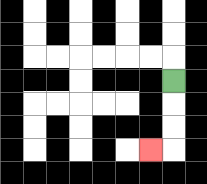{'start': '[7, 3]', 'end': '[6, 6]', 'path_directions': 'D,D,D,L', 'path_coordinates': '[[7, 3], [7, 4], [7, 5], [7, 6], [6, 6]]'}